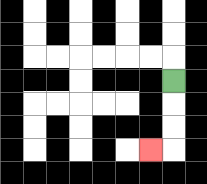{'start': '[7, 3]', 'end': '[6, 6]', 'path_directions': 'D,D,D,L', 'path_coordinates': '[[7, 3], [7, 4], [7, 5], [7, 6], [6, 6]]'}